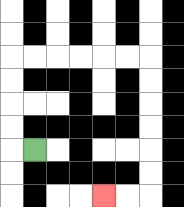{'start': '[1, 6]', 'end': '[4, 8]', 'path_directions': 'L,U,U,U,U,R,R,R,R,R,R,D,D,D,D,D,D,L,L', 'path_coordinates': '[[1, 6], [0, 6], [0, 5], [0, 4], [0, 3], [0, 2], [1, 2], [2, 2], [3, 2], [4, 2], [5, 2], [6, 2], [6, 3], [6, 4], [6, 5], [6, 6], [6, 7], [6, 8], [5, 8], [4, 8]]'}